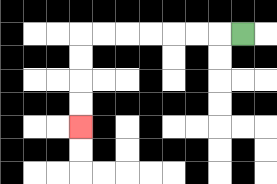{'start': '[10, 1]', 'end': '[3, 5]', 'path_directions': 'L,L,L,L,L,L,L,D,D,D,D', 'path_coordinates': '[[10, 1], [9, 1], [8, 1], [7, 1], [6, 1], [5, 1], [4, 1], [3, 1], [3, 2], [3, 3], [3, 4], [3, 5]]'}